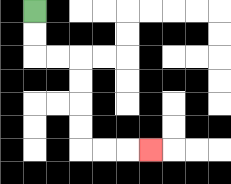{'start': '[1, 0]', 'end': '[6, 6]', 'path_directions': 'D,D,R,R,D,D,D,D,R,R,R', 'path_coordinates': '[[1, 0], [1, 1], [1, 2], [2, 2], [3, 2], [3, 3], [3, 4], [3, 5], [3, 6], [4, 6], [5, 6], [6, 6]]'}